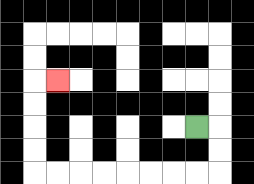{'start': '[8, 5]', 'end': '[2, 3]', 'path_directions': 'R,D,D,L,L,L,L,L,L,L,L,U,U,U,U,R', 'path_coordinates': '[[8, 5], [9, 5], [9, 6], [9, 7], [8, 7], [7, 7], [6, 7], [5, 7], [4, 7], [3, 7], [2, 7], [1, 7], [1, 6], [1, 5], [1, 4], [1, 3], [2, 3]]'}